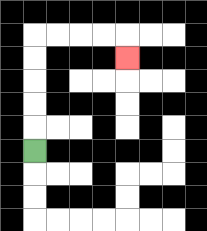{'start': '[1, 6]', 'end': '[5, 2]', 'path_directions': 'U,U,U,U,U,R,R,R,R,D', 'path_coordinates': '[[1, 6], [1, 5], [1, 4], [1, 3], [1, 2], [1, 1], [2, 1], [3, 1], [4, 1], [5, 1], [5, 2]]'}